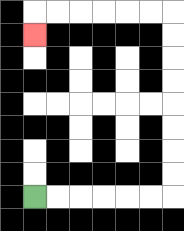{'start': '[1, 8]', 'end': '[1, 1]', 'path_directions': 'R,R,R,R,R,R,U,U,U,U,U,U,U,U,L,L,L,L,L,L,D', 'path_coordinates': '[[1, 8], [2, 8], [3, 8], [4, 8], [5, 8], [6, 8], [7, 8], [7, 7], [7, 6], [7, 5], [7, 4], [7, 3], [7, 2], [7, 1], [7, 0], [6, 0], [5, 0], [4, 0], [3, 0], [2, 0], [1, 0], [1, 1]]'}